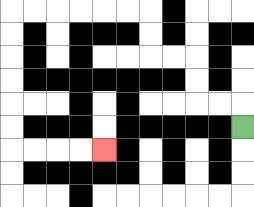{'start': '[10, 5]', 'end': '[4, 6]', 'path_directions': 'U,L,L,U,U,L,L,U,U,L,L,L,L,L,L,D,D,D,D,D,D,R,R,R,R', 'path_coordinates': '[[10, 5], [10, 4], [9, 4], [8, 4], [8, 3], [8, 2], [7, 2], [6, 2], [6, 1], [6, 0], [5, 0], [4, 0], [3, 0], [2, 0], [1, 0], [0, 0], [0, 1], [0, 2], [0, 3], [0, 4], [0, 5], [0, 6], [1, 6], [2, 6], [3, 6], [4, 6]]'}